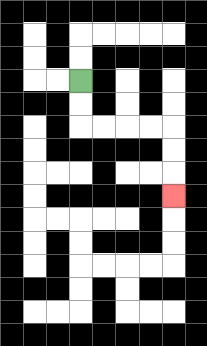{'start': '[3, 3]', 'end': '[7, 8]', 'path_directions': 'D,D,R,R,R,R,D,D,D', 'path_coordinates': '[[3, 3], [3, 4], [3, 5], [4, 5], [5, 5], [6, 5], [7, 5], [7, 6], [7, 7], [7, 8]]'}